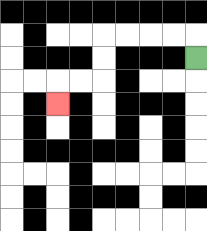{'start': '[8, 2]', 'end': '[2, 4]', 'path_directions': 'U,L,L,L,L,D,D,L,L,D', 'path_coordinates': '[[8, 2], [8, 1], [7, 1], [6, 1], [5, 1], [4, 1], [4, 2], [4, 3], [3, 3], [2, 3], [2, 4]]'}